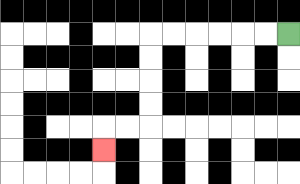{'start': '[12, 1]', 'end': '[4, 6]', 'path_directions': 'L,L,L,L,L,L,D,D,D,D,L,L,D', 'path_coordinates': '[[12, 1], [11, 1], [10, 1], [9, 1], [8, 1], [7, 1], [6, 1], [6, 2], [6, 3], [6, 4], [6, 5], [5, 5], [4, 5], [4, 6]]'}